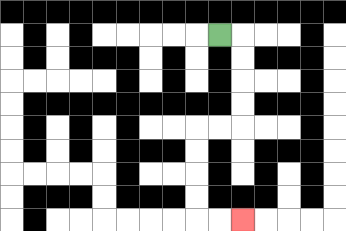{'start': '[9, 1]', 'end': '[10, 9]', 'path_directions': 'R,D,D,D,D,L,L,D,D,D,D,R,R', 'path_coordinates': '[[9, 1], [10, 1], [10, 2], [10, 3], [10, 4], [10, 5], [9, 5], [8, 5], [8, 6], [8, 7], [8, 8], [8, 9], [9, 9], [10, 9]]'}